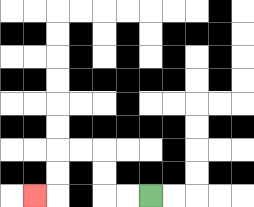{'start': '[6, 8]', 'end': '[1, 8]', 'path_directions': 'L,L,U,U,L,L,D,D,L', 'path_coordinates': '[[6, 8], [5, 8], [4, 8], [4, 7], [4, 6], [3, 6], [2, 6], [2, 7], [2, 8], [1, 8]]'}